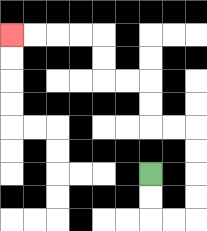{'start': '[6, 7]', 'end': '[0, 1]', 'path_directions': 'D,D,R,R,U,U,U,U,L,L,U,U,L,L,U,U,L,L,L,L', 'path_coordinates': '[[6, 7], [6, 8], [6, 9], [7, 9], [8, 9], [8, 8], [8, 7], [8, 6], [8, 5], [7, 5], [6, 5], [6, 4], [6, 3], [5, 3], [4, 3], [4, 2], [4, 1], [3, 1], [2, 1], [1, 1], [0, 1]]'}